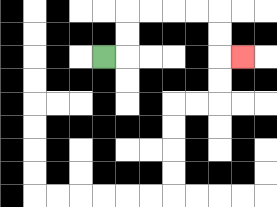{'start': '[4, 2]', 'end': '[10, 2]', 'path_directions': 'R,U,U,R,R,R,R,D,D,R', 'path_coordinates': '[[4, 2], [5, 2], [5, 1], [5, 0], [6, 0], [7, 0], [8, 0], [9, 0], [9, 1], [9, 2], [10, 2]]'}